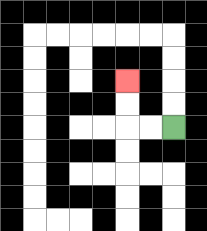{'start': '[7, 5]', 'end': '[5, 3]', 'path_directions': 'L,L,U,U', 'path_coordinates': '[[7, 5], [6, 5], [5, 5], [5, 4], [5, 3]]'}